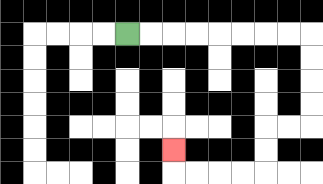{'start': '[5, 1]', 'end': '[7, 6]', 'path_directions': 'R,R,R,R,R,R,R,R,D,D,D,D,L,L,D,D,L,L,L,L,U', 'path_coordinates': '[[5, 1], [6, 1], [7, 1], [8, 1], [9, 1], [10, 1], [11, 1], [12, 1], [13, 1], [13, 2], [13, 3], [13, 4], [13, 5], [12, 5], [11, 5], [11, 6], [11, 7], [10, 7], [9, 7], [8, 7], [7, 7], [7, 6]]'}